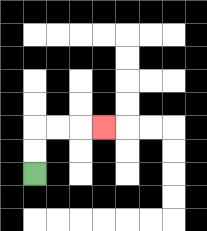{'start': '[1, 7]', 'end': '[4, 5]', 'path_directions': 'U,U,R,R,R', 'path_coordinates': '[[1, 7], [1, 6], [1, 5], [2, 5], [3, 5], [4, 5]]'}